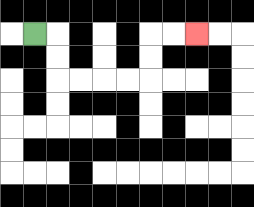{'start': '[1, 1]', 'end': '[8, 1]', 'path_directions': 'R,D,D,R,R,R,R,U,U,R,R', 'path_coordinates': '[[1, 1], [2, 1], [2, 2], [2, 3], [3, 3], [4, 3], [5, 3], [6, 3], [6, 2], [6, 1], [7, 1], [8, 1]]'}